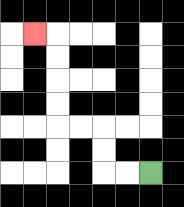{'start': '[6, 7]', 'end': '[1, 1]', 'path_directions': 'L,L,U,U,L,L,U,U,U,U,L', 'path_coordinates': '[[6, 7], [5, 7], [4, 7], [4, 6], [4, 5], [3, 5], [2, 5], [2, 4], [2, 3], [2, 2], [2, 1], [1, 1]]'}